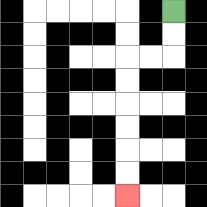{'start': '[7, 0]', 'end': '[5, 8]', 'path_directions': 'D,D,L,L,D,D,D,D,D,D', 'path_coordinates': '[[7, 0], [7, 1], [7, 2], [6, 2], [5, 2], [5, 3], [5, 4], [5, 5], [5, 6], [5, 7], [5, 8]]'}